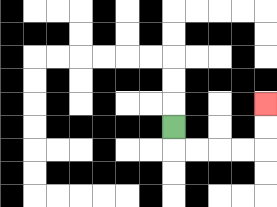{'start': '[7, 5]', 'end': '[11, 4]', 'path_directions': 'D,R,R,R,R,U,U', 'path_coordinates': '[[7, 5], [7, 6], [8, 6], [9, 6], [10, 6], [11, 6], [11, 5], [11, 4]]'}